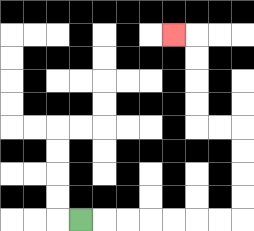{'start': '[3, 9]', 'end': '[7, 1]', 'path_directions': 'R,R,R,R,R,R,R,U,U,U,U,L,L,U,U,U,U,L', 'path_coordinates': '[[3, 9], [4, 9], [5, 9], [6, 9], [7, 9], [8, 9], [9, 9], [10, 9], [10, 8], [10, 7], [10, 6], [10, 5], [9, 5], [8, 5], [8, 4], [8, 3], [8, 2], [8, 1], [7, 1]]'}